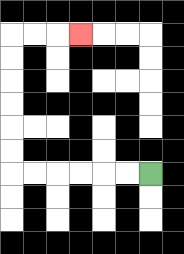{'start': '[6, 7]', 'end': '[3, 1]', 'path_directions': 'L,L,L,L,L,L,U,U,U,U,U,U,R,R,R', 'path_coordinates': '[[6, 7], [5, 7], [4, 7], [3, 7], [2, 7], [1, 7], [0, 7], [0, 6], [0, 5], [0, 4], [0, 3], [0, 2], [0, 1], [1, 1], [2, 1], [3, 1]]'}